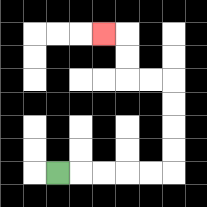{'start': '[2, 7]', 'end': '[4, 1]', 'path_directions': 'R,R,R,R,R,U,U,U,U,L,L,U,U,L', 'path_coordinates': '[[2, 7], [3, 7], [4, 7], [5, 7], [6, 7], [7, 7], [7, 6], [7, 5], [7, 4], [7, 3], [6, 3], [5, 3], [5, 2], [5, 1], [4, 1]]'}